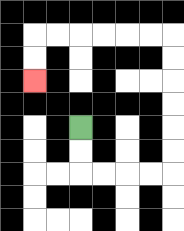{'start': '[3, 5]', 'end': '[1, 3]', 'path_directions': 'D,D,R,R,R,R,U,U,U,U,U,U,L,L,L,L,L,L,D,D', 'path_coordinates': '[[3, 5], [3, 6], [3, 7], [4, 7], [5, 7], [6, 7], [7, 7], [7, 6], [7, 5], [7, 4], [7, 3], [7, 2], [7, 1], [6, 1], [5, 1], [4, 1], [3, 1], [2, 1], [1, 1], [1, 2], [1, 3]]'}